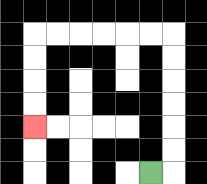{'start': '[6, 7]', 'end': '[1, 5]', 'path_directions': 'R,U,U,U,U,U,U,L,L,L,L,L,L,D,D,D,D', 'path_coordinates': '[[6, 7], [7, 7], [7, 6], [7, 5], [7, 4], [7, 3], [7, 2], [7, 1], [6, 1], [5, 1], [4, 1], [3, 1], [2, 1], [1, 1], [1, 2], [1, 3], [1, 4], [1, 5]]'}